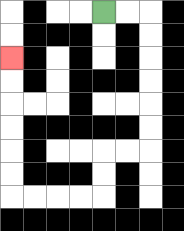{'start': '[4, 0]', 'end': '[0, 2]', 'path_directions': 'R,R,D,D,D,D,D,D,L,L,D,D,L,L,L,L,U,U,U,U,U,U', 'path_coordinates': '[[4, 0], [5, 0], [6, 0], [6, 1], [6, 2], [6, 3], [6, 4], [6, 5], [6, 6], [5, 6], [4, 6], [4, 7], [4, 8], [3, 8], [2, 8], [1, 8], [0, 8], [0, 7], [0, 6], [0, 5], [0, 4], [0, 3], [0, 2]]'}